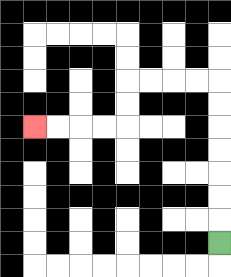{'start': '[9, 10]', 'end': '[1, 5]', 'path_directions': 'U,U,U,U,U,U,U,L,L,L,L,D,D,L,L,L,L', 'path_coordinates': '[[9, 10], [9, 9], [9, 8], [9, 7], [9, 6], [9, 5], [9, 4], [9, 3], [8, 3], [7, 3], [6, 3], [5, 3], [5, 4], [5, 5], [4, 5], [3, 5], [2, 5], [1, 5]]'}